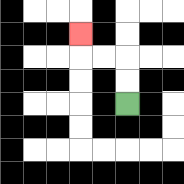{'start': '[5, 4]', 'end': '[3, 1]', 'path_directions': 'U,U,L,L,U', 'path_coordinates': '[[5, 4], [5, 3], [5, 2], [4, 2], [3, 2], [3, 1]]'}